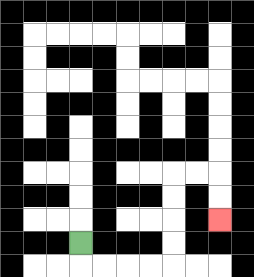{'start': '[3, 10]', 'end': '[9, 9]', 'path_directions': 'D,R,R,R,R,U,U,U,U,R,R,D,D', 'path_coordinates': '[[3, 10], [3, 11], [4, 11], [5, 11], [6, 11], [7, 11], [7, 10], [7, 9], [7, 8], [7, 7], [8, 7], [9, 7], [9, 8], [9, 9]]'}